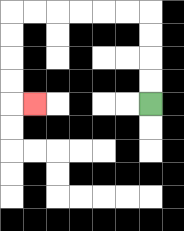{'start': '[6, 4]', 'end': '[1, 4]', 'path_directions': 'U,U,U,U,L,L,L,L,L,L,D,D,D,D,R', 'path_coordinates': '[[6, 4], [6, 3], [6, 2], [6, 1], [6, 0], [5, 0], [4, 0], [3, 0], [2, 0], [1, 0], [0, 0], [0, 1], [0, 2], [0, 3], [0, 4], [1, 4]]'}